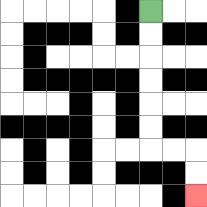{'start': '[6, 0]', 'end': '[8, 8]', 'path_directions': 'D,D,D,D,D,D,R,R,D,D', 'path_coordinates': '[[6, 0], [6, 1], [6, 2], [6, 3], [6, 4], [6, 5], [6, 6], [7, 6], [8, 6], [8, 7], [8, 8]]'}